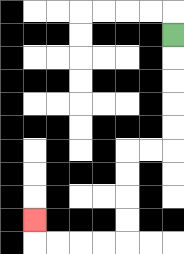{'start': '[7, 1]', 'end': '[1, 9]', 'path_directions': 'D,D,D,D,D,L,L,D,D,D,D,L,L,L,L,U', 'path_coordinates': '[[7, 1], [7, 2], [7, 3], [7, 4], [7, 5], [7, 6], [6, 6], [5, 6], [5, 7], [5, 8], [5, 9], [5, 10], [4, 10], [3, 10], [2, 10], [1, 10], [1, 9]]'}